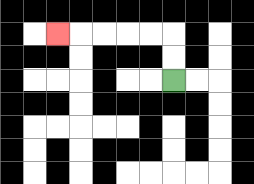{'start': '[7, 3]', 'end': '[2, 1]', 'path_directions': 'U,U,L,L,L,L,L', 'path_coordinates': '[[7, 3], [7, 2], [7, 1], [6, 1], [5, 1], [4, 1], [3, 1], [2, 1]]'}